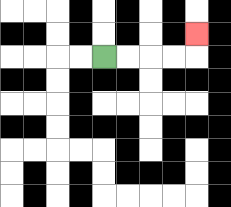{'start': '[4, 2]', 'end': '[8, 1]', 'path_directions': 'R,R,R,R,U', 'path_coordinates': '[[4, 2], [5, 2], [6, 2], [7, 2], [8, 2], [8, 1]]'}